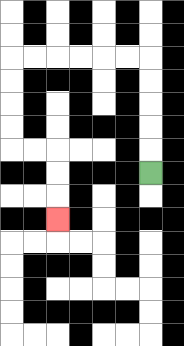{'start': '[6, 7]', 'end': '[2, 9]', 'path_directions': 'U,U,U,U,U,L,L,L,L,L,L,D,D,D,D,R,R,D,D,D', 'path_coordinates': '[[6, 7], [6, 6], [6, 5], [6, 4], [6, 3], [6, 2], [5, 2], [4, 2], [3, 2], [2, 2], [1, 2], [0, 2], [0, 3], [0, 4], [0, 5], [0, 6], [1, 6], [2, 6], [2, 7], [2, 8], [2, 9]]'}